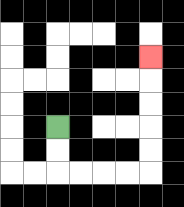{'start': '[2, 5]', 'end': '[6, 2]', 'path_directions': 'D,D,R,R,R,R,U,U,U,U,U', 'path_coordinates': '[[2, 5], [2, 6], [2, 7], [3, 7], [4, 7], [5, 7], [6, 7], [6, 6], [6, 5], [6, 4], [6, 3], [6, 2]]'}